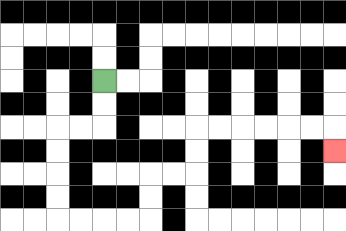{'start': '[4, 3]', 'end': '[14, 6]', 'path_directions': 'D,D,L,L,D,D,D,D,R,R,R,R,U,U,R,R,U,U,R,R,R,R,R,R,D', 'path_coordinates': '[[4, 3], [4, 4], [4, 5], [3, 5], [2, 5], [2, 6], [2, 7], [2, 8], [2, 9], [3, 9], [4, 9], [5, 9], [6, 9], [6, 8], [6, 7], [7, 7], [8, 7], [8, 6], [8, 5], [9, 5], [10, 5], [11, 5], [12, 5], [13, 5], [14, 5], [14, 6]]'}